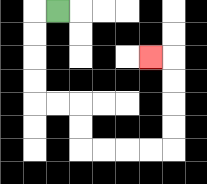{'start': '[2, 0]', 'end': '[6, 2]', 'path_directions': 'L,D,D,D,D,R,R,D,D,R,R,R,R,U,U,U,U,L', 'path_coordinates': '[[2, 0], [1, 0], [1, 1], [1, 2], [1, 3], [1, 4], [2, 4], [3, 4], [3, 5], [3, 6], [4, 6], [5, 6], [6, 6], [7, 6], [7, 5], [7, 4], [7, 3], [7, 2], [6, 2]]'}